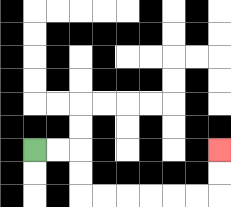{'start': '[1, 6]', 'end': '[9, 6]', 'path_directions': 'R,R,D,D,R,R,R,R,R,R,U,U', 'path_coordinates': '[[1, 6], [2, 6], [3, 6], [3, 7], [3, 8], [4, 8], [5, 8], [6, 8], [7, 8], [8, 8], [9, 8], [9, 7], [9, 6]]'}